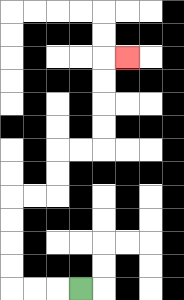{'start': '[3, 12]', 'end': '[5, 2]', 'path_directions': 'L,L,L,U,U,U,U,R,R,U,U,R,R,U,U,U,U,R', 'path_coordinates': '[[3, 12], [2, 12], [1, 12], [0, 12], [0, 11], [0, 10], [0, 9], [0, 8], [1, 8], [2, 8], [2, 7], [2, 6], [3, 6], [4, 6], [4, 5], [4, 4], [4, 3], [4, 2], [5, 2]]'}